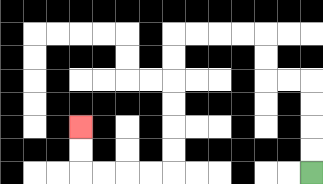{'start': '[13, 7]', 'end': '[3, 5]', 'path_directions': 'U,U,U,U,L,L,U,U,L,L,L,L,D,D,D,D,D,D,L,L,L,L,U,U', 'path_coordinates': '[[13, 7], [13, 6], [13, 5], [13, 4], [13, 3], [12, 3], [11, 3], [11, 2], [11, 1], [10, 1], [9, 1], [8, 1], [7, 1], [7, 2], [7, 3], [7, 4], [7, 5], [7, 6], [7, 7], [6, 7], [5, 7], [4, 7], [3, 7], [3, 6], [3, 5]]'}